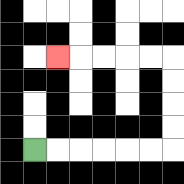{'start': '[1, 6]', 'end': '[2, 2]', 'path_directions': 'R,R,R,R,R,R,U,U,U,U,L,L,L,L,L', 'path_coordinates': '[[1, 6], [2, 6], [3, 6], [4, 6], [5, 6], [6, 6], [7, 6], [7, 5], [7, 4], [7, 3], [7, 2], [6, 2], [5, 2], [4, 2], [3, 2], [2, 2]]'}